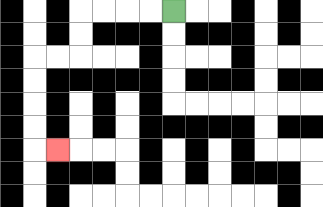{'start': '[7, 0]', 'end': '[2, 6]', 'path_directions': 'L,L,L,L,D,D,L,L,D,D,D,D,R', 'path_coordinates': '[[7, 0], [6, 0], [5, 0], [4, 0], [3, 0], [3, 1], [3, 2], [2, 2], [1, 2], [1, 3], [1, 4], [1, 5], [1, 6], [2, 6]]'}